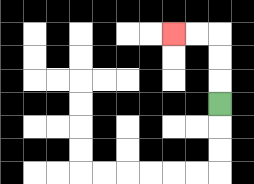{'start': '[9, 4]', 'end': '[7, 1]', 'path_directions': 'U,U,U,L,L', 'path_coordinates': '[[9, 4], [9, 3], [9, 2], [9, 1], [8, 1], [7, 1]]'}